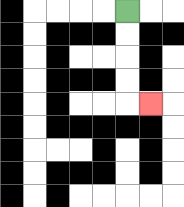{'start': '[5, 0]', 'end': '[6, 4]', 'path_directions': 'D,D,D,D,R', 'path_coordinates': '[[5, 0], [5, 1], [5, 2], [5, 3], [5, 4], [6, 4]]'}